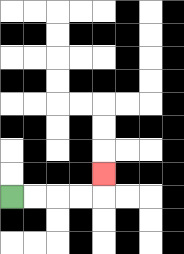{'start': '[0, 8]', 'end': '[4, 7]', 'path_directions': 'R,R,R,R,U', 'path_coordinates': '[[0, 8], [1, 8], [2, 8], [3, 8], [4, 8], [4, 7]]'}